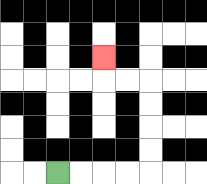{'start': '[2, 7]', 'end': '[4, 2]', 'path_directions': 'R,R,R,R,U,U,U,U,L,L,U', 'path_coordinates': '[[2, 7], [3, 7], [4, 7], [5, 7], [6, 7], [6, 6], [6, 5], [6, 4], [6, 3], [5, 3], [4, 3], [4, 2]]'}